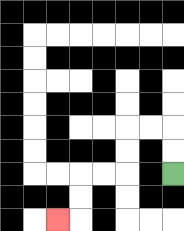{'start': '[7, 7]', 'end': '[2, 9]', 'path_directions': 'U,U,L,L,D,D,L,L,D,D,L', 'path_coordinates': '[[7, 7], [7, 6], [7, 5], [6, 5], [5, 5], [5, 6], [5, 7], [4, 7], [3, 7], [3, 8], [3, 9], [2, 9]]'}